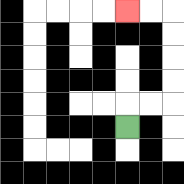{'start': '[5, 5]', 'end': '[5, 0]', 'path_directions': 'U,R,R,U,U,U,U,L,L', 'path_coordinates': '[[5, 5], [5, 4], [6, 4], [7, 4], [7, 3], [7, 2], [7, 1], [7, 0], [6, 0], [5, 0]]'}